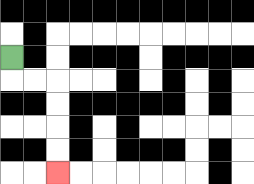{'start': '[0, 2]', 'end': '[2, 7]', 'path_directions': 'D,R,R,D,D,D,D', 'path_coordinates': '[[0, 2], [0, 3], [1, 3], [2, 3], [2, 4], [2, 5], [2, 6], [2, 7]]'}